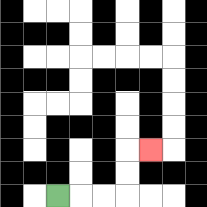{'start': '[2, 8]', 'end': '[6, 6]', 'path_directions': 'R,R,R,U,U,R', 'path_coordinates': '[[2, 8], [3, 8], [4, 8], [5, 8], [5, 7], [5, 6], [6, 6]]'}